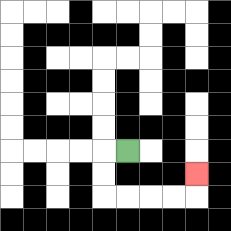{'start': '[5, 6]', 'end': '[8, 7]', 'path_directions': 'L,D,D,R,R,R,R,U', 'path_coordinates': '[[5, 6], [4, 6], [4, 7], [4, 8], [5, 8], [6, 8], [7, 8], [8, 8], [8, 7]]'}